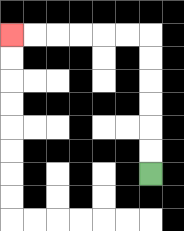{'start': '[6, 7]', 'end': '[0, 1]', 'path_directions': 'U,U,U,U,U,U,L,L,L,L,L,L', 'path_coordinates': '[[6, 7], [6, 6], [6, 5], [6, 4], [6, 3], [6, 2], [6, 1], [5, 1], [4, 1], [3, 1], [2, 1], [1, 1], [0, 1]]'}